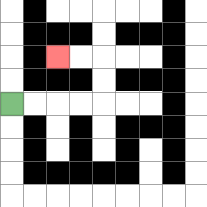{'start': '[0, 4]', 'end': '[2, 2]', 'path_directions': 'R,R,R,R,U,U,L,L', 'path_coordinates': '[[0, 4], [1, 4], [2, 4], [3, 4], [4, 4], [4, 3], [4, 2], [3, 2], [2, 2]]'}